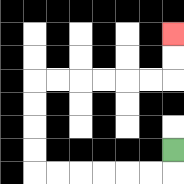{'start': '[7, 6]', 'end': '[7, 1]', 'path_directions': 'D,L,L,L,L,L,L,U,U,U,U,R,R,R,R,R,R,U,U', 'path_coordinates': '[[7, 6], [7, 7], [6, 7], [5, 7], [4, 7], [3, 7], [2, 7], [1, 7], [1, 6], [1, 5], [1, 4], [1, 3], [2, 3], [3, 3], [4, 3], [5, 3], [6, 3], [7, 3], [7, 2], [7, 1]]'}